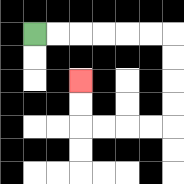{'start': '[1, 1]', 'end': '[3, 3]', 'path_directions': 'R,R,R,R,R,R,D,D,D,D,L,L,L,L,U,U', 'path_coordinates': '[[1, 1], [2, 1], [3, 1], [4, 1], [5, 1], [6, 1], [7, 1], [7, 2], [7, 3], [7, 4], [7, 5], [6, 5], [5, 5], [4, 5], [3, 5], [3, 4], [3, 3]]'}